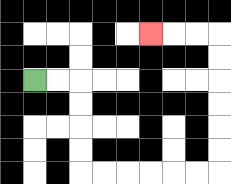{'start': '[1, 3]', 'end': '[6, 1]', 'path_directions': 'R,R,D,D,D,D,R,R,R,R,R,R,U,U,U,U,U,U,L,L,L', 'path_coordinates': '[[1, 3], [2, 3], [3, 3], [3, 4], [3, 5], [3, 6], [3, 7], [4, 7], [5, 7], [6, 7], [7, 7], [8, 7], [9, 7], [9, 6], [9, 5], [9, 4], [9, 3], [9, 2], [9, 1], [8, 1], [7, 1], [6, 1]]'}